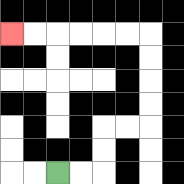{'start': '[2, 7]', 'end': '[0, 1]', 'path_directions': 'R,R,U,U,R,R,U,U,U,U,L,L,L,L,L,L', 'path_coordinates': '[[2, 7], [3, 7], [4, 7], [4, 6], [4, 5], [5, 5], [6, 5], [6, 4], [6, 3], [6, 2], [6, 1], [5, 1], [4, 1], [3, 1], [2, 1], [1, 1], [0, 1]]'}